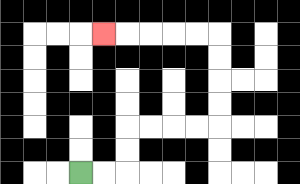{'start': '[3, 7]', 'end': '[4, 1]', 'path_directions': 'R,R,U,U,R,R,R,R,U,U,U,U,L,L,L,L,L', 'path_coordinates': '[[3, 7], [4, 7], [5, 7], [5, 6], [5, 5], [6, 5], [7, 5], [8, 5], [9, 5], [9, 4], [9, 3], [9, 2], [9, 1], [8, 1], [7, 1], [6, 1], [5, 1], [4, 1]]'}